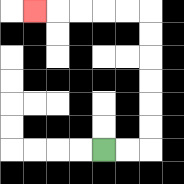{'start': '[4, 6]', 'end': '[1, 0]', 'path_directions': 'R,R,U,U,U,U,U,U,L,L,L,L,L', 'path_coordinates': '[[4, 6], [5, 6], [6, 6], [6, 5], [6, 4], [6, 3], [6, 2], [6, 1], [6, 0], [5, 0], [4, 0], [3, 0], [2, 0], [1, 0]]'}